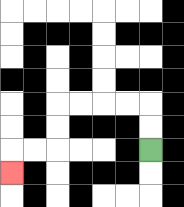{'start': '[6, 6]', 'end': '[0, 7]', 'path_directions': 'U,U,L,L,L,L,D,D,L,L,D', 'path_coordinates': '[[6, 6], [6, 5], [6, 4], [5, 4], [4, 4], [3, 4], [2, 4], [2, 5], [2, 6], [1, 6], [0, 6], [0, 7]]'}